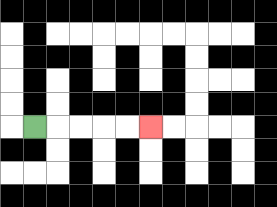{'start': '[1, 5]', 'end': '[6, 5]', 'path_directions': 'R,R,R,R,R', 'path_coordinates': '[[1, 5], [2, 5], [3, 5], [4, 5], [5, 5], [6, 5]]'}